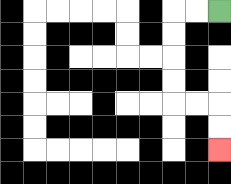{'start': '[9, 0]', 'end': '[9, 6]', 'path_directions': 'L,L,D,D,D,D,R,R,D,D', 'path_coordinates': '[[9, 0], [8, 0], [7, 0], [7, 1], [7, 2], [7, 3], [7, 4], [8, 4], [9, 4], [9, 5], [9, 6]]'}